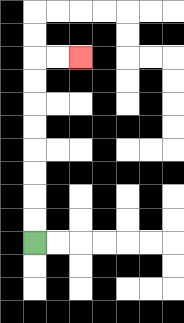{'start': '[1, 10]', 'end': '[3, 2]', 'path_directions': 'U,U,U,U,U,U,U,U,R,R', 'path_coordinates': '[[1, 10], [1, 9], [1, 8], [1, 7], [1, 6], [1, 5], [1, 4], [1, 3], [1, 2], [2, 2], [3, 2]]'}